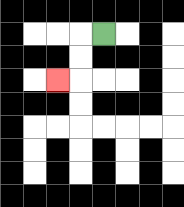{'start': '[4, 1]', 'end': '[2, 3]', 'path_directions': 'L,D,D,L', 'path_coordinates': '[[4, 1], [3, 1], [3, 2], [3, 3], [2, 3]]'}